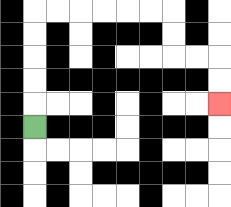{'start': '[1, 5]', 'end': '[9, 4]', 'path_directions': 'U,U,U,U,U,R,R,R,R,R,R,D,D,R,R,D,D', 'path_coordinates': '[[1, 5], [1, 4], [1, 3], [1, 2], [1, 1], [1, 0], [2, 0], [3, 0], [4, 0], [5, 0], [6, 0], [7, 0], [7, 1], [7, 2], [8, 2], [9, 2], [9, 3], [9, 4]]'}